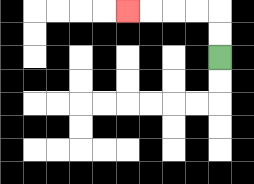{'start': '[9, 2]', 'end': '[5, 0]', 'path_directions': 'U,U,L,L,L,L', 'path_coordinates': '[[9, 2], [9, 1], [9, 0], [8, 0], [7, 0], [6, 0], [5, 0]]'}